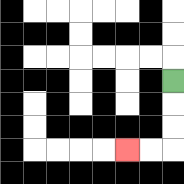{'start': '[7, 3]', 'end': '[5, 6]', 'path_directions': 'D,D,D,L,L', 'path_coordinates': '[[7, 3], [7, 4], [7, 5], [7, 6], [6, 6], [5, 6]]'}